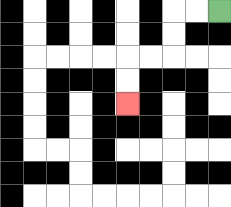{'start': '[9, 0]', 'end': '[5, 4]', 'path_directions': 'L,L,D,D,L,L,D,D', 'path_coordinates': '[[9, 0], [8, 0], [7, 0], [7, 1], [7, 2], [6, 2], [5, 2], [5, 3], [5, 4]]'}